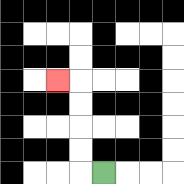{'start': '[4, 7]', 'end': '[2, 3]', 'path_directions': 'L,U,U,U,U,L', 'path_coordinates': '[[4, 7], [3, 7], [3, 6], [3, 5], [3, 4], [3, 3], [2, 3]]'}